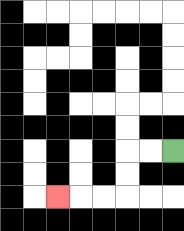{'start': '[7, 6]', 'end': '[2, 8]', 'path_directions': 'L,L,D,D,L,L,L', 'path_coordinates': '[[7, 6], [6, 6], [5, 6], [5, 7], [5, 8], [4, 8], [3, 8], [2, 8]]'}